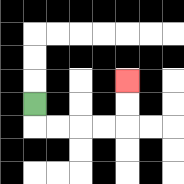{'start': '[1, 4]', 'end': '[5, 3]', 'path_directions': 'D,R,R,R,R,U,U', 'path_coordinates': '[[1, 4], [1, 5], [2, 5], [3, 5], [4, 5], [5, 5], [5, 4], [5, 3]]'}